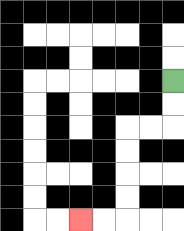{'start': '[7, 3]', 'end': '[3, 9]', 'path_directions': 'D,D,L,L,D,D,D,D,L,L', 'path_coordinates': '[[7, 3], [7, 4], [7, 5], [6, 5], [5, 5], [5, 6], [5, 7], [5, 8], [5, 9], [4, 9], [3, 9]]'}